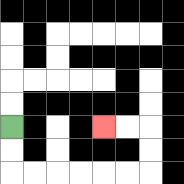{'start': '[0, 5]', 'end': '[4, 5]', 'path_directions': 'D,D,R,R,R,R,R,R,U,U,L,L', 'path_coordinates': '[[0, 5], [0, 6], [0, 7], [1, 7], [2, 7], [3, 7], [4, 7], [5, 7], [6, 7], [6, 6], [6, 5], [5, 5], [4, 5]]'}